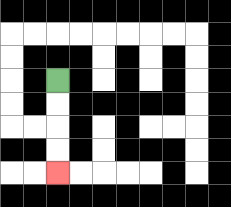{'start': '[2, 3]', 'end': '[2, 7]', 'path_directions': 'D,D,D,D', 'path_coordinates': '[[2, 3], [2, 4], [2, 5], [2, 6], [2, 7]]'}